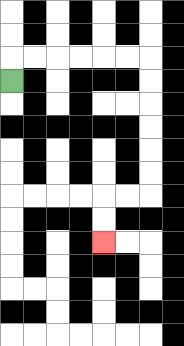{'start': '[0, 3]', 'end': '[4, 10]', 'path_directions': 'U,R,R,R,R,R,R,D,D,D,D,D,D,L,L,D,D', 'path_coordinates': '[[0, 3], [0, 2], [1, 2], [2, 2], [3, 2], [4, 2], [5, 2], [6, 2], [6, 3], [6, 4], [6, 5], [6, 6], [6, 7], [6, 8], [5, 8], [4, 8], [4, 9], [4, 10]]'}